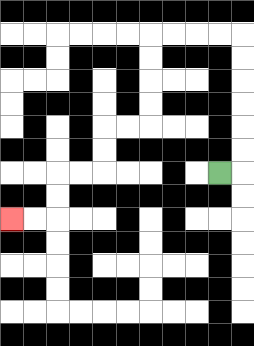{'start': '[9, 7]', 'end': '[0, 9]', 'path_directions': 'R,U,U,U,U,U,U,L,L,L,L,D,D,D,D,L,L,D,D,L,L,D,D,L,L', 'path_coordinates': '[[9, 7], [10, 7], [10, 6], [10, 5], [10, 4], [10, 3], [10, 2], [10, 1], [9, 1], [8, 1], [7, 1], [6, 1], [6, 2], [6, 3], [6, 4], [6, 5], [5, 5], [4, 5], [4, 6], [4, 7], [3, 7], [2, 7], [2, 8], [2, 9], [1, 9], [0, 9]]'}